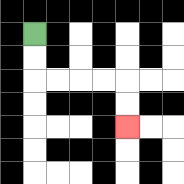{'start': '[1, 1]', 'end': '[5, 5]', 'path_directions': 'D,D,R,R,R,R,D,D', 'path_coordinates': '[[1, 1], [1, 2], [1, 3], [2, 3], [3, 3], [4, 3], [5, 3], [5, 4], [5, 5]]'}